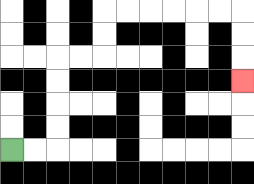{'start': '[0, 6]', 'end': '[10, 3]', 'path_directions': 'R,R,U,U,U,U,R,R,U,U,R,R,R,R,R,R,D,D,D', 'path_coordinates': '[[0, 6], [1, 6], [2, 6], [2, 5], [2, 4], [2, 3], [2, 2], [3, 2], [4, 2], [4, 1], [4, 0], [5, 0], [6, 0], [7, 0], [8, 0], [9, 0], [10, 0], [10, 1], [10, 2], [10, 3]]'}